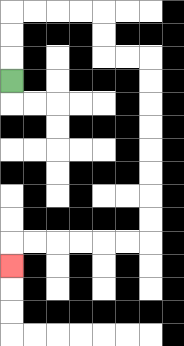{'start': '[0, 3]', 'end': '[0, 11]', 'path_directions': 'U,U,U,R,R,R,R,D,D,R,R,D,D,D,D,D,D,D,D,L,L,L,L,L,L,D', 'path_coordinates': '[[0, 3], [0, 2], [0, 1], [0, 0], [1, 0], [2, 0], [3, 0], [4, 0], [4, 1], [4, 2], [5, 2], [6, 2], [6, 3], [6, 4], [6, 5], [6, 6], [6, 7], [6, 8], [6, 9], [6, 10], [5, 10], [4, 10], [3, 10], [2, 10], [1, 10], [0, 10], [0, 11]]'}